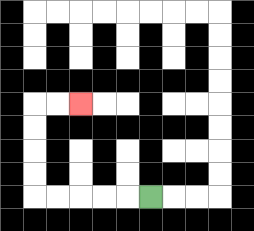{'start': '[6, 8]', 'end': '[3, 4]', 'path_directions': 'L,L,L,L,L,U,U,U,U,R,R', 'path_coordinates': '[[6, 8], [5, 8], [4, 8], [3, 8], [2, 8], [1, 8], [1, 7], [1, 6], [1, 5], [1, 4], [2, 4], [3, 4]]'}